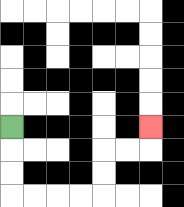{'start': '[0, 5]', 'end': '[6, 5]', 'path_directions': 'D,D,D,R,R,R,R,U,U,R,R,U', 'path_coordinates': '[[0, 5], [0, 6], [0, 7], [0, 8], [1, 8], [2, 8], [3, 8], [4, 8], [4, 7], [4, 6], [5, 6], [6, 6], [6, 5]]'}